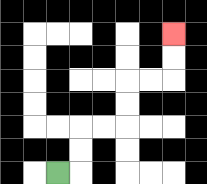{'start': '[2, 7]', 'end': '[7, 1]', 'path_directions': 'R,U,U,R,R,U,U,R,R,U,U', 'path_coordinates': '[[2, 7], [3, 7], [3, 6], [3, 5], [4, 5], [5, 5], [5, 4], [5, 3], [6, 3], [7, 3], [7, 2], [7, 1]]'}